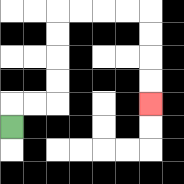{'start': '[0, 5]', 'end': '[6, 4]', 'path_directions': 'U,R,R,U,U,U,U,R,R,R,R,D,D,D,D', 'path_coordinates': '[[0, 5], [0, 4], [1, 4], [2, 4], [2, 3], [2, 2], [2, 1], [2, 0], [3, 0], [4, 0], [5, 0], [6, 0], [6, 1], [6, 2], [6, 3], [6, 4]]'}